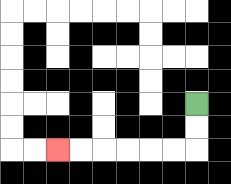{'start': '[8, 4]', 'end': '[2, 6]', 'path_directions': 'D,D,L,L,L,L,L,L', 'path_coordinates': '[[8, 4], [8, 5], [8, 6], [7, 6], [6, 6], [5, 6], [4, 6], [3, 6], [2, 6]]'}